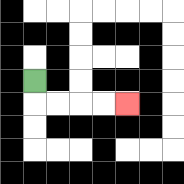{'start': '[1, 3]', 'end': '[5, 4]', 'path_directions': 'D,R,R,R,R', 'path_coordinates': '[[1, 3], [1, 4], [2, 4], [3, 4], [4, 4], [5, 4]]'}